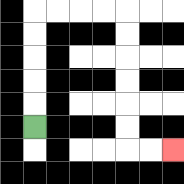{'start': '[1, 5]', 'end': '[7, 6]', 'path_directions': 'U,U,U,U,U,R,R,R,R,D,D,D,D,D,D,R,R', 'path_coordinates': '[[1, 5], [1, 4], [1, 3], [1, 2], [1, 1], [1, 0], [2, 0], [3, 0], [4, 0], [5, 0], [5, 1], [5, 2], [5, 3], [5, 4], [5, 5], [5, 6], [6, 6], [7, 6]]'}